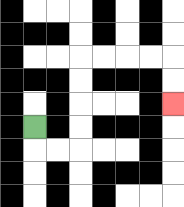{'start': '[1, 5]', 'end': '[7, 4]', 'path_directions': 'D,R,R,U,U,U,U,R,R,R,R,D,D', 'path_coordinates': '[[1, 5], [1, 6], [2, 6], [3, 6], [3, 5], [3, 4], [3, 3], [3, 2], [4, 2], [5, 2], [6, 2], [7, 2], [7, 3], [7, 4]]'}